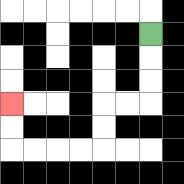{'start': '[6, 1]', 'end': '[0, 4]', 'path_directions': 'D,D,D,L,L,D,D,L,L,L,L,U,U', 'path_coordinates': '[[6, 1], [6, 2], [6, 3], [6, 4], [5, 4], [4, 4], [4, 5], [4, 6], [3, 6], [2, 6], [1, 6], [0, 6], [0, 5], [0, 4]]'}